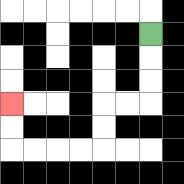{'start': '[6, 1]', 'end': '[0, 4]', 'path_directions': 'D,D,D,L,L,D,D,L,L,L,L,U,U', 'path_coordinates': '[[6, 1], [6, 2], [6, 3], [6, 4], [5, 4], [4, 4], [4, 5], [4, 6], [3, 6], [2, 6], [1, 6], [0, 6], [0, 5], [0, 4]]'}